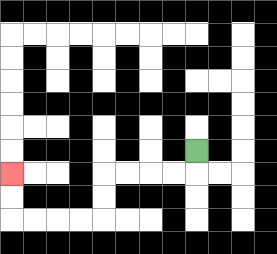{'start': '[8, 6]', 'end': '[0, 7]', 'path_directions': 'D,L,L,L,L,D,D,L,L,L,L,U,U', 'path_coordinates': '[[8, 6], [8, 7], [7, 7], [6, 7], [5, 7], [4, 7], [4, 8], [4, 9], [3, 9], [2, 9], [1, 9], [0, 9], [0, 8], [0, 7]]'}